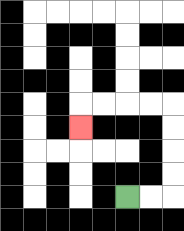{'start': '[5, 8]', 'end': '[3, 5]', 'path_directions': 'R,R,U,U,U,U,L,L,L,L,D', 'path_coordinates': '[[5, 8], [6, 8], [7, 8], [7, 7], [7, 6], [7, 5], [7, 4], [6, 4], [5, 4], [4, 4], [3, 4], [3, 5]]'}